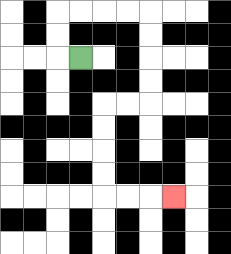{'start': '[3, 2]', 'end': '[7, 8]', 'path_directions': 'L,U,U,R,R,R,R,D,D,D,D,L,L,D,D,D,D,R,R,R', 'path_coordinates': '[[3, 2], [2, 2], [2, 1], [2, 0], [3, 0], [4, 0], [5, 0], [6, 0], [6, 1], [6, 2], [6, 3], [6, 4], [5, 4], [4, 4], [4, 5], [4, 6], [4, 7], [4, 8], [5, 8], [6, 8], [7, 8]]'}